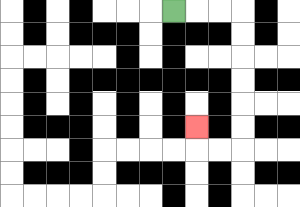{'start': '[7, 0]', 'end': '[8, 5]', 'path_directions': 'R,R,R,D,D,D,D,D,D,L,L,U', 'path_coordinates': '[[7, 0], [8, 0], [9, 0], [10, 0], [10, 1], [10, 2], [10, 3], [10, 4], [10, 5], [10, 6], [9, 6], [8, 6], [8, 5]]'}